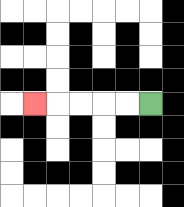{'start': '[6, 4]', 'end': '[1, 4]', 'path_directions': 'L,L,L,L,L', 'path_coordinates': '[[6, 4], [5, 4], [4, 4], [3, 4], [2, 4], [1, 4]]'}